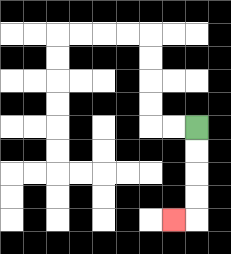{'start': '[8, 5]', 'end': '[7, 9]', 'path_directions': 'D,D,D,D,L', 'path_coordinates': '[[8, 5], [8, 6], [8, 7], [8, 8], [8, 9], [7, 9]]'}